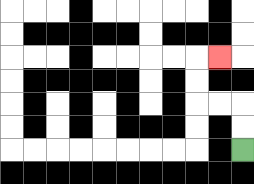{'start': '[10, 6]', 'end': '[9, 2]', 'path_directions': 'U,U,L,L,U,U,R', 'path_coordinates': '[[10, 6], [10, 5], [10, 4], [9, 4], [8, 4], [8, 3], [8, 2], [9, 2]]'}